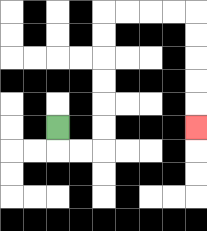{'start': '[2, 5]', 'end': '[8, 5]', 'path_directions': 'D,R,R,U,U,U,U,U,U,R,R,R,R,D,D,D,D,D', 'path_coordinates': '[[2, 5], [2, 6], [3, 6], [4, 6], [4, 5], [4, 4], [4, 3], [4, 2], [4, 1], [4, 0], [5, 0], [6, 0], [7, 0], [8, 0], [8, 1], [8, 2], [8, 3], [8, 4], [8, 5]]'}